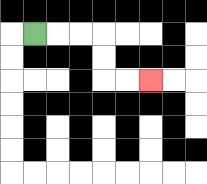{'start': '[1, 1]', 'end': '[6, 3]', 'path_directions': 'R,R,R,D,D,R,R', 'path_coordinates': '[[1, 1], [2, 1], [3, 1], [4, 1], [4, 2], [4, 3], [5, 3], [6, 3]]'}